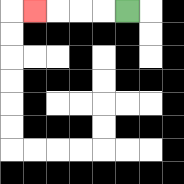{'start': '[5, 0]', 'end': '[1, 0]', 'path_directions': 'L,L,L,L', 'path_coordinates': '[[5, 0], [4, 0], [3, 0], [2, 0], [1, 0]]'}